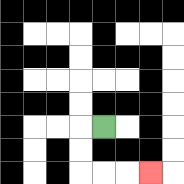{'start': '[4, 5]', 'end': '[6, 7]', 'path_directions': 'L,D,D,R,R,R', 'path_coordinates': '[[4, 5], [3, 5], [3, 6], [3, 7], [4, 7], [5, 7], [6, 7]]'}